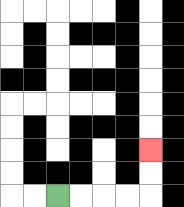{'start': '[2, 8]', 'end': '[6, 6]', 'path_directions': 'R,R,R,R,U,U', 'path_coordinates': '[[2, 8], [3, 8], [4, 8], [5, 8], [6, 8], [6, 7], [6, 6]]'}